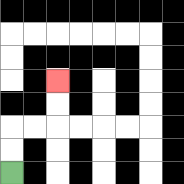{'start': '[0, 7]', 'end': '[2, 3]', 'path_directions': 'U,U,R,R,U,U', 'path_coordinates': '[[0, 7], [0, 6], [0, 5], [1, 5], [2, 5], [2, 4], [2, 3]]'}